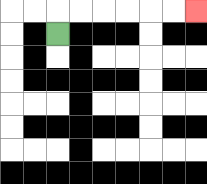{'start': '[2, 1]', 'end': '[8, 0]', 'path_directions': 'U,R,R,R,R,R,R', 'path_coordinates': '[[2, 1], [2, 0], [3, 0], [4, 0], [5, 0], [6, 0], [7, 0], [8, 0]]'}